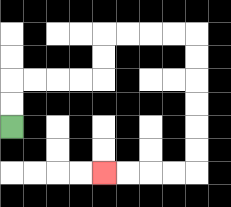{'start': '[0, 5]', 'end': '[4, 7]', 'path_directions': 'U,U,R,R,R,R,U,U,R,R,R,R,D,D,D,D,D,D,L,L,L,L', 'path_coordinates': '[[0, 5], [0, 4], [0, 3], [1, 3], [2, 3], [3, 3], [4, 3], [4, 2], [4, 1], [5, 1], [6, 1], [7, 1], [8, 1], [8, 2], [8, 3], [8, 4], [8, 5], [8, 6], [8, 7], [7, 7], [6, 7], [5, 7], [4, 7]]'}